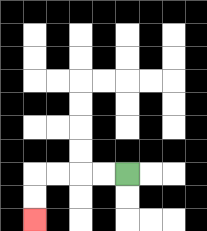{'start': '[5, 7]', 'end': '[1, 9]', 'path_directions': 'L,L,L,L,D,D', 'path_coordinates': '[[5, 7], [4, 7], [3, 7], [2, 7], [1, 7], [1, 8], [1, 9]]'}